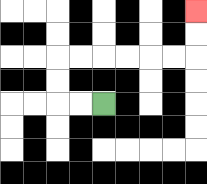{'start': '[4, 4]', 'end': '[8, 0]', 'path_directions': 'L,L,U,U,R,R,R,R,R,R,U,U', 'path_coordinates': '[[4, 4], [3, 4], [2, 4], [2, 3], [2, 2], [3, 2], [4, 2], [5, 2], [6, 2], [7, 2], [8, 2], [8, 1], [8, 0]]'}